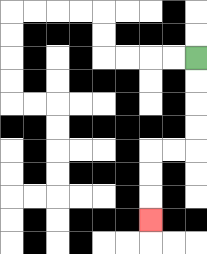{'start': '[8, 2]', 'end': '[6, 9]', 'path_directions': 'D,D,D,D,L,L,D,D,D', 'path_coordinates': '[[8, 2], [8, 3], [8, 4], [8, 5], [8, 6], [7, 6], [6, 6], [6, 7], [6, 8], [6, 9]]'}